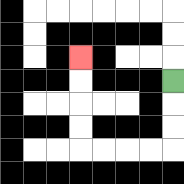{'start': '[7, 3]', 'end': '[3, 2]', 'path_directions': 'D,D,D,L,L,L,L,U,U,U,U', 'path_coordinates': '[[7, 3], [7, 4], [7, 5], [7, 6], [6, 6], [5, 6], [4, 6], [3, 6], [3, 5], [3, 4], [3, 3], [3, 2]]'}